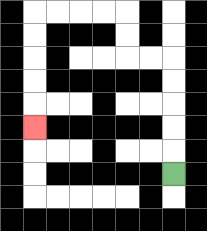{'start': '[7, 7]', 'end': '[1, 5]', 'path_directions': 'U,U,U,U,U,L,L,U,U,L,L,L,L,D,D,D,D,D', 'path_coordinates': '[[7, 7], [7, 6], [7, 5], [7, 4], [7, 3], [7, 2], [6, 2], [5, 2], [5, 1], [5, 0], [4, 0], [3, 0], [2, 0], [1, 0], [1, 1], [1, 2], [1, 3], [1, 4], [1, 5]]'}